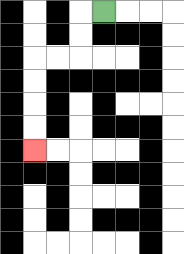{'start': '[4, 0]', 'end': '[1, 6]', 'path_directions': 'L,D,D,L,L,D,D,D,D', 'path_coordinates': '[[4, 0], [3, 0], [3, 1], [3, 2], [2, 2], [1, 2], [1, 3], [1, 4], [1, 5], [1, 6]]'}